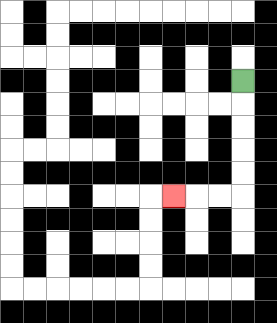{'start': '[10, 3]', 'end': '[7, 8]', 'path_directions': 'D,D,D,D,D,L,L,L', 'path_coordinates': '[[10, 3], [10, 4], [10, 5], [10, 6], [10, 7], [10, 8], [9, 8], [8, 8], [7, 8]]'}